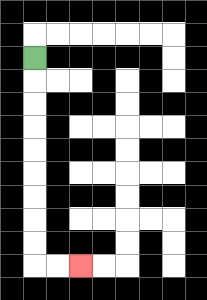{'start': '[1, 2]', 'end': '[3, 11]', 'path_directions': 'D,D,D,D,D,D,D,D,D,R,R', 'path_coordinates': '[[1, 2], [1, 3], [1, 4], [1, 5], [1, 6], [1, 7], [1, 8], [1, 9], [1, 10], [1, 11], [2, 11], [3, 11]]'}